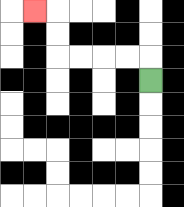{'start': '[6, 3]', 'end': '[1, 0]', 'path_directions': 'U,L,L,L,L,U,U,L', 'path_coordinates': '[[6, 3], [6, 2], [5, 2], [4, 2], [3, 2], [2, 2], [2, 1], [2, 0], [1, 0]]'}